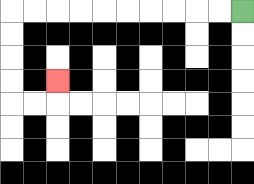{'start': '[10, 0]', 'end': '[2, 3]', 'path_directions': 'L,L,L,L,L,L,L,L,L,L,D,D,D,D,R,R,U', 'path_coordinates': '[[10, 0], [9, 0], [8, 0], [7, 0], [6, 0], [5, 0], [4, 0], [3, 0], [2, 0], [1, 0], [0, 0], [0, 1], [0, 2], [0, 3], [0, 4], [1, 4], [2, 4], [2, 3]]'}